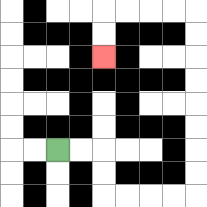{'start': '[2, 6]', 'end': '[4, 2]', 'path_directions': 'R,R,D,D,R,R,R,R,U,U,U,U,U,U,U,U,L,L,L,L,D,D', 'path_coordinates': '[[2, 6], [3, 6], [4, 6], [4, 7], [4, 8], [5, 8], [6, 8], [7, 8], [8, 8], [8, 7], [8, 6], [8, 5], [8, 4], [8, 3], [8, 2], [8, 1], [8, 0], [7, 0], [6, 0], [5, 0], [4, 0], [4, 1], [4, 2]]'}